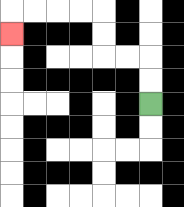{'start': '[6, 4]', 'end': '[0, 1]', 'path_directions': 'U,U,L,L,U,U,L,L,L,L,D', 'path_coordinates': '[[6, 4], [6, 3], [6, 2], [5, 2], [4, 2], [4, 1], [4, 0], [3, 0], [2, 0], [1, 0], [0, 0], [0, 1]]'}